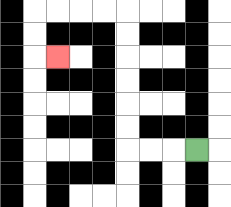{'start': '[8, 6]', 'end': '[2, 2]', 'path_directions': 'L,L,L,U,U,U,U,U,U,L,L,L,L,D,D,R', 'path_coordinates': '[[8, 6], [7, 6], [6, 6], [5, 6], [5, 5], [5, 4], [5, 3], [5, 2], [5, 1], [5, 0], [4, 0], [3, 0], [2, 0], [1, 0], [1, 1], [1, 2], [2, 2]]'}